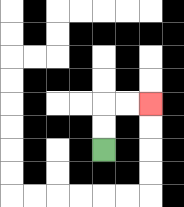{'start': '[4, 6]', 'end': '[6, 4]', 'path_directions': 'U,U,R,R', 'path_coordinates': '[[4, 6], [4, 5], [4, 4], [5, 4], [6, 4]]'}